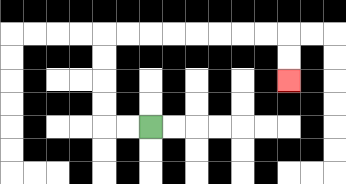{'start': '[6, 5]', 'end': '[12, 3]', 'path_directions': 'L,L,U,U,U,U,R,R,R,R,R,R,R,R,D,D', 'path_coordinates': '[[6, 5], [5, 5], [4, 5], [4, 4], [4, 3], [4, 2], [4, 1], [5, 1], [6, 1], [7, 1], [8, 1], [9, 1], [10, 1], [11, 1], [12, 1], [12, 2], [12, 3]]'}